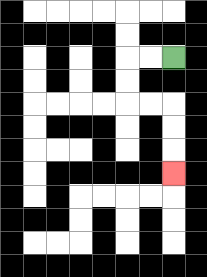{'start': '[7, 2]', 'end': '[7, 7]', 'path_directions': 'L,L,D,D,R,R,D,D,D', 'path_coordinates': '[[7, 2], [6, 2], [5, 2], [5, 3], [5, 4], [6, 4], [7, 4], [7, 5], [7, 6], [7, 7]]'}